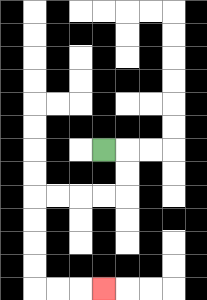{'start': '[4, 6]', 'end': '[4, 12]', 'path_directions': 'R,D,D,L,L,L,L,D,D,D,D,R,R,R', 'path_coordinates': '[[4, 6], [5, 6], [5, 7], [5, 8], [4, 8], [3, 8], [2, 8], [1, 8], [1, 9], [1, 10], [1, 11], [1, 12], [2, 12], [3, 12], [4, 12]]'}